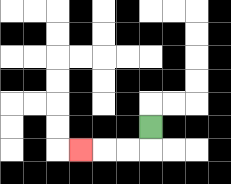{'start': '[6, 5]', 'end': '[3, 6]', 'path_directions': 'D,L,L,L', 'path_coordinates': '[[6, 5], [6, 6], [5, 6], [4, 6], [3, 6]]'}